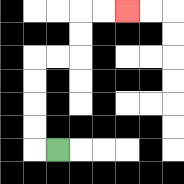{'start': '[2, 6]', 'end': '[5, 0]', 'path_directions': 'L,U,U,U,U,R,R,U,U,R,R', 'path_coordinates': '[[2, 6], [1, 6], [1, 5], [1, 4], [1, 3], [1, 2], [2, 2], [3, 2], [3, 1], [3, 0], [4, 0], [5, 0]]'}